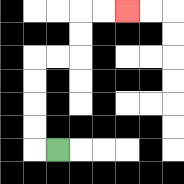{'start': '[2, 6]', 'end': '[5, 0]', 'path_directions': 'L,U,U,U,U,R,R,U,U,R,R', 'path_coordinates': '[[2, 6], [1, 6], [1, 5], [1, 4], [1, 3], [1, 2], [2, 2], [3, 2], [3, 1], [3, 0], [4, 0], [5, 0]]'}